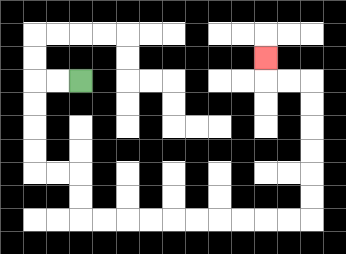{'start': '[3, 3]', 'end': '[11, 2]', 'path_directions': 'L,L,D,D,D,D,R,R,D,D,R,R,R,R,R,R,R,R,R,R,U,U,U,U,U,U,L,L,U', 'path_coordinates': '[[3, 3], [2, 3], [1, 3], [1, 4], [1, 5], [1, 6], [1, 7], [2, 7], [3, 7], [3, 8], [3, 9], [4, 9], [5, 9], [6, 9], [7, 9], [8, 9], [9, 9], [10, 9], [11, 9], [12, 9], [13, 9], [13, 8], [13, 7], [13, 6], [13, 5], [13, 4], [13, 3], [12, 3], [11, 3], [11, 2]]'}